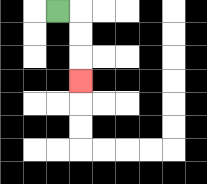{'start': '[2, 0]', 'end': '[3, 3]', 'path_directions': 'R,D,D,D', 'path_coordinates': '[[2, 0], [3, 0], [3, 1], [3, 2], [3, 3]]'}